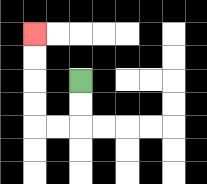{'start': '[3, 3]', 'end': '[1, 1]', 'path_directions': 'D,D,L,L,U,U,U,U', 'path_coordinates': '[[3, 3], [3, 4], [3, 5], [2, 5], [1, 5], [1, 4], [1, 3], [1, 2], [1, 1]]'}